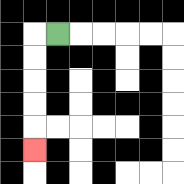{'start': '[2, 1]', 'end': '[1, 6]', 'path_directions': 'L,D,D,D,D,D', 'path_coordinates': '[[2, 1], [1, 1], [1, 2], [1, 3], [1, 4], [1, 5], [1, 6]]'}